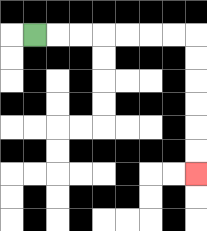{'start': '[1, 1]', 'end': '[8, 7]', 'path_directions': 'R,R,R,R,R,R,R,D,D,D,D,D,D', 'path_coordinates': '[[1, 1], [2, 1], [3, 1], [4, 1], [5, 1], [6, 1], [7, 1], [8, 1], [8, 2], [8, 3], [8, 4], [8, 5], [8, 6], [8, 7]]'}